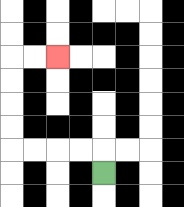{'start': '[4, 7]', 'end': '[2, 2]', 'path_directions': 'U,L,L,L,L,U,U,U,U,R,R', 'path_coordinates': '[[4, 7], [4, 6], [3, 6], [2, 6], [1, 6], [0, 6], [0, 5], [0, 4], [0, 3], [0, 2], [1, 2], [2, 2]]'}